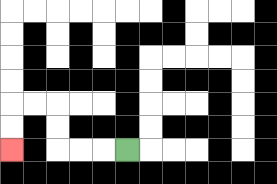{'start': '[5, 6]', 'end': '[0, 6]', 'path_directions': 'L,L,L,U,U,L,L,D,D', 'path_coordinates': '[[5, 6], [4, 6], [3, 6], [2, 6], [2, 5], [2, 4], [1, 4], [0, 4], [0, 5], [0, 6]]'}